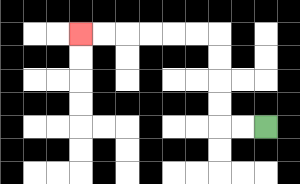{'start': '[11, 5]', 'end': '[3, 1]', 'path_directions': 'L,L,U,U,U,U,L,L,L,L,L,L', 'path_coordinates': '[[11, 5], [10, 5], [9, 5], [9, 4], [9, 3], [9, 2], [9, 1], [8, 1], [7, 1], [6, 1], [5, 1], [4, 1], [3, 1]]'}